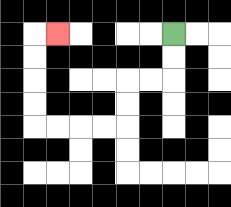{'start': '[7, 1]', 'end': '[2, 1]', 'path_directions': 'D,D,L,L,D,D,L,L,L,L,U,U,U,U,R', 'path_coordinates': '[[7, 1], [7, 2], [7, 3], [6, 3], [5, 3], [5, 4], [5, 5], [4, 5], [3, 5], [2, 5], [1, 5], [1, 4], [1, 3], [1, 2], [1, 1], [2, 1]]'}